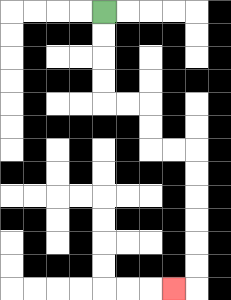{'start': '[4, 0]', 'end': '[7, 12]', 'path_directions': 'D,D,D,D,R,R,D,D,R,R,D,D,D,D,D,D,L', 'path_coordinates': '[[4, 0], [4, 1], [4, 2], [4, 3], [4, 4], [5, 4], [6, 4], [6, 5], [6, 6], [7, 6], [8, 6], [8, 7], [8, 8], [8, 9], [8, 10], [8, 11], [8, 12], [7, 12]]'}